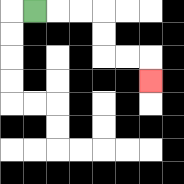{'start': '[1, 0]', 'end': '[6, 3]', 'path_directions': 'R,R,R,D,D,R,R,D', 'path_coordinates': '[[1, 0], [2, 0], [3, 0], [4, 0], [4, 1], [4, 2], [5, 2], [6, 2], [6, 3]]'}